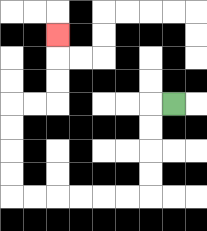{'start': '[7, 4]', 'end': '[2, 1]', 'path_directions': 'L,D,D,D,D,L,L,L,L,L,L,U,U,U,U,R,R,U,U,U', 'path_coordinates': '[[7, 4], [6, 4], [6, 5], [6, 6], [6, 7], [6, 8], [5, 8], [4, 8], [3, 8], [2, 8], [1, 8], [0, 8], [0, 7], [0, 6], [0, 5], [0, 4], [1, 4], [2, 4], [2, 3], [2, 2], [2, 1]]'}